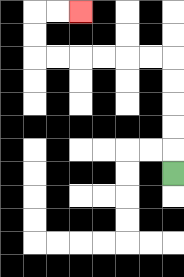{'start': '[7, 7]', 'end': '[3, 0]', 'path_directions': 'U,U,U,U,U,L,L,L,L,L,L,U,U,R,R', 'path_coordinates': '[[7, 7], [7, 6], [7, 5], [7, 4], [7, 3], [7, 2], [6, 2], [5, 2], [4, 2], [3, 2], [2, 2], [1, 2], [1, 1], [1, 0], [2, 0], [3, 0]]'}